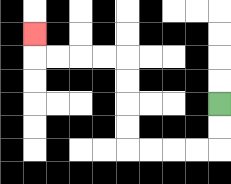{'start': '[9, 4]', 'end': '[1, 1]', 'path_directions': 'D,D,L,L,L,L,U,U,U,U,L,L,L,L,U', 'path_coordinates': '[[9, 4], [9, 5], [9, 6], [8, 6], [7, 6], [6, 6], [5, 6], [5, 5], [5, 4], [5, 3], [5, 2], [4, 2], [3, 2], [2, 2], [1, 2], [1, 1]]'}